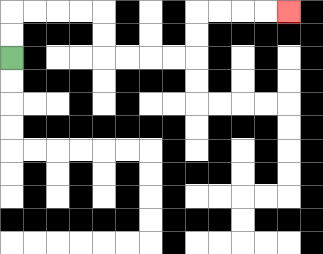{'start': '[0, 2]', 'end': '[12, 0]', 'path_directions': 'U,U,R,R,R,R,D,D,R,R,R,R,U,U,R,R,R,R', 'path_coordinates': '[[0, 2], [0, 1], [0, 0], [1, 0], [2, 0], [3, 0], [4, 0], [4, 1], [4, 2], [5, 2], [6, 2], [7, 2], [8, 2], [8, 1], [8, 0], [9, 0], [10, 0], [11, 0], [12, 0]]'}